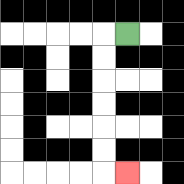{'start': '[5, 1]', 'end': '[5, 7]', 'path_directions': 'L,D,D,D,D,D,D,R', 'path_coordinates': '[[5, 1], [4, 1], [4, 2], [4, 3], [4, 4], [4, 5], [4, 6], [4, 7], [5, 7]]'}